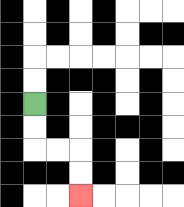{'start': '[1, 4]', 'end': '[3, 8]', 'path_directions': 'D,D,R,R,D,D', 'path_coordinates': '[[1, 4], [1, 5], [1, 6], [2, 6], [3, 6], [3, 7], [3, 8]]'}